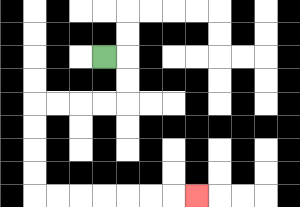{'start': '[4, 2]', 'end': '[8, 8]', 'path_directions': 'R,D,D,L,L,L,L,D,D,D,D,R,R,R,R,R,R,R', 'path_coordinates': '[[4, 2], [5, 2], [5, 3], [5, 4], [4, 4], [3, 4], [2, 4], [1, 4], [1, 5], [1, 6], [1, 7], [1, 8], [2, 8], [3, 8], [4, 8], [5, 8], [6, 8], [7, 8], [8, 8]]'}